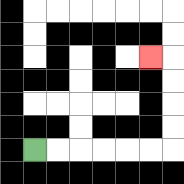{'start': '[1, 6]', 'end': '[6, 2]', 'path_directions': 'R,R,R,R,R,R,U,U,U,U,L', 'path_coordinates': '[[1, 6], [2, 6], [3, 6], [4, 6], [5, 6], [6, 6], [7, 6], [7, 5], [7, 4], [7, 3], [7, 2], [6, 2]]'}